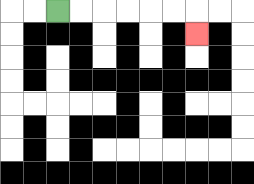{'start': '[2, 0]', 'end': '[8, 1]', 'path_directions': 'R,R,R,R,R,R,D', 'path_coordinates': '[[2, 0], [3, 0], [4, 0], [5, 0], [6, 0], [7, 0], [8, 0], [8, 1]]'}